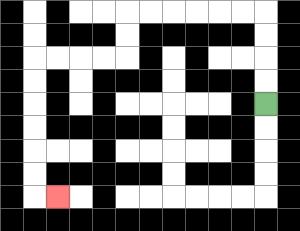{'start': '[11, 4]', 'end': '[2, 8]', 'path_directions': 'U,U,U,U,L,L,L,L,L,L,D,D,L,L,L,L,D,D,D,D,D,D,R', 'path_coordinates': '[[11, 4], [11, 3], [11, 2], [11, 1], [11, 0], [10, 0], [9, 0], [8, 0], [7, 0], [6, 0], [5, 0], [5, 1], [5, 2], [4, 2], [3, 2], [2, 2], [1, 2], [1, 3], [1, 4], [1, 5], [1, 6], [1, 7], [1, 8], [2, 8]]'}